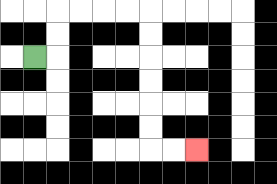{'start': '[1, 2]', 'end': '[8, 6]', 'path_directions': 'R,U,U,R,R,R,R,D,D,D,D,D,D,R,R', 'path_coordinates': '[[1, 2], [2, 2], [2, 1], [2, 0], [3, 0], [4, 0], [5, 0], [6, 0], [6, 1], [6, 2], [6, 3], [6, 4], [6, 5], [6, 6], [7, 6], [8, 6]]'}